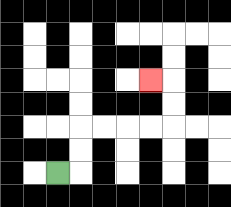{'start': '[2, 7]', 'end': '[6, 3]', 'path_directions': 'R,U,U,R,R,R,R,U,U,L', 'path_coordinates': '[[2, 7], [3, 7], [3, 6], [3, 5], [4, 5], [5, 5], [6, 5], [7, 5], [7, 4], [7, 3], [6, 3]]'}